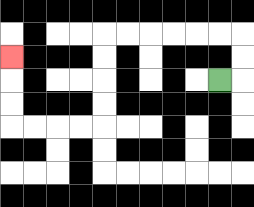{'start': '[9, 3]', 'end': '[0, 2]', 'path_directions': 'R,U,U,L,L,L,L,L,L,D,D,D,D,L,L,L,L,U,U,U', 'path_coordinates': '[[9, 3], [10, 3], [10, 2], [10, 1], [9, 1], [8, 1], [7, 1], [6, 1], [5, 1], [4, 1], [4, 2], [4, 3], [4, 4], [4, 5], [3, 5], [2, 5], [1, 5], [0, 5], [0, 4], [0, 3], [0, 2]]'}